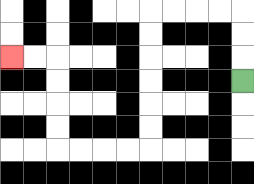{'start': '[10, 3]', 'end': '[0, 2]', 'path_directions': 'U,U,U,L,L,L,L,D,D,D,D,D,D,L,L,L,L,U,U,U,U,L,L', 'path_coordinates': '[[10, 3], [10, 2], [10, 1], [10, 0], [9, 0], [8, 0], [7, 0], [6, 0], [6, 1], [6, 2], [6, 3], [6, 4], [6, 5], [6, 6], [5, 6], [4, 6], [3, 6], [2, 6], [2, 5], [2, 4], [2, 3], [2, 2], [1, 2], [0, 2]]'}